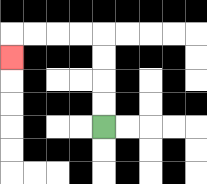{'start': '[4, 5]', 'end': '[0, 2]', 'path_directions': 'U,U,U,U,L,L,L,L,D', 'path_coordinates': '[[4, 5], [4, 4], [4, 3], [4, 2], [4, 1], [3, 1], [2, 1], [1, 1], [0, 1], [0, 2]]'}